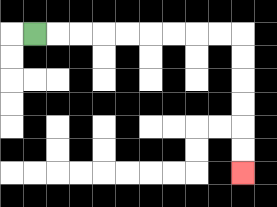{'start': '[1, 1]', 'end': '[10, 7]', 'path_directions': 'R,R,R,R,R,R,R,R,R,D,D,D,D,D,D', 'path_coordinates': '[[1, 1], [2, 1], [3, 1], [4, 1], [5, 1], [6, 1], [7, 1], [8, 1], [9, 1], [10, 1], [10, 2], [10, 3], [10, 4], [10, 5], [10, 6], [10, 7]]'}